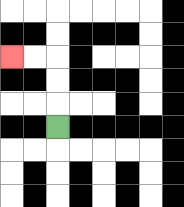{'start': '[2, 5]', 'end': '[0, 2]', 'path_directions': 'U,U,U,L,L', 'path_coordinates': '[[2, 5], [2, 4], [2, 3], [2, 2], [1, 2], [0, 2]]'}